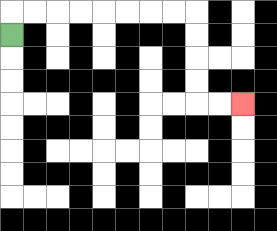{'start': '[0, 1]', 'end': '[10, 4]', 'path_directions': 'U,R,R,R,R,R,R,R,R,D,D,D,D,R,R', 'path_coordinates': '[[0, 1], [0, 0], [1, 0], [2, 0], [3, 0], [4, 0], [5, 0], [6, 0], [7, 0], [8, 0], [8, 1], [8, 2], [8, 3], [8, 4], [9, 4], [10, 4]]'}